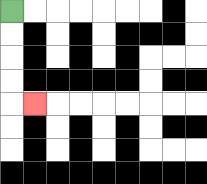{'start': '[0, 0]', 'end': '[1, 4]', 'path_directions': 'D,D,D,D,R', 'path_coordinates': '[[0, 0], [0, 1], [0, 2], [0, 3], [0, 4], [1, 4]]'}